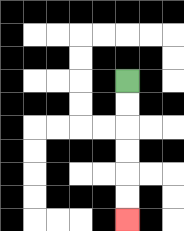{'start': '[5, 3]', 'end': '[5, 9]', 'path_directions': 'D,D,D,D,D,D', 'path_coordinates': '[[5, 3], [5, 4], [5, 5], [5, 6], [5, 7], [5, 8], [5, 9]]'}